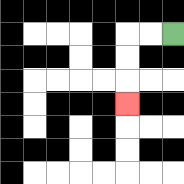{'start': '[7, 1]', 'end': '[5, 4]', 'path_directions': 'L,L,D,D,D', 'path_coordinates': '[[7, 1], [6, 1], [5, 1], [5, 2], [5, 3], [5, 4]]'}